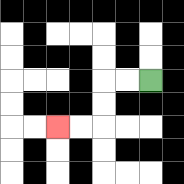{'start': '[6, 3]', 'end': '[2, 5]', 'path_directions': 'L,L,D,D,L,L', 'path_coordinates': '[[6, 3], [5, 3], [4, 3], [4, 4], [4, 5], [3, 5], [2, 5]]'}